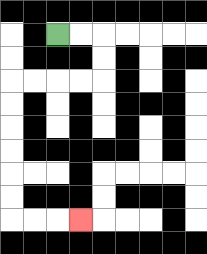{'start': '[2, 1]', 'end': '[3, 9]', 'path_directions': 'R,R,D,D,L,L,L,L,D,D,D,D,D,D,R,R,R', 'path_coordinates': '[[2, 1], [3, 1], [4, 1], [4, 2], [4, 3], [3, 3], [2, 3], [1, 3], [0, 3], [0, 4], [0, 5], [0, 6], [0, 7], [0, 8], [0, 9], [1, 9], [2, 9], [3, 9]]'}